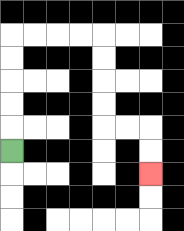{'start': '[0, 6]', 'end': '[6, 7]', 'path_directions': 'U,U,U,U,U,R,R,R,R,D,D,D,D,R,R,D,D', 'path_coordinates': '[[0, 6], [0, 5], [0, 4], [0, 3], [0, 2], [0, 1], [1, 1], [2, 1], [3, 1], [4, 1], [4, 2], [4, 3], [4, 4], [4, 5], [5, 5], [6, 5], [6, 6], [6, 7]]'}